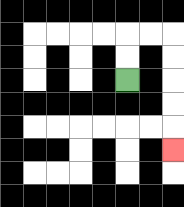{'start': '[5, 3]', 'end': '[7, 6]', 'path_directions': 'U,U,R,R,D,D,D,D,D', 'path_coordinates': '[[5, 3], [5, 2], [5, 1], [6, 1], [7, 1], [7, 2], [7, 3], [7, 4], [7, 5], [7, 6]]'}